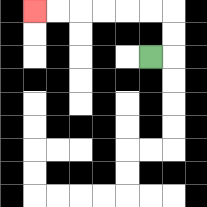{'start': '[6, 2]', 'end': '[1, 0]', 'path_directions': 'R,U,U,L,L,L,L,L,L', 'path_coordinates': '[[6, 2], [7, 2], [7, 1], [7, 0], [6, 0], [5, 0], [4, 0], [3, 0], [2, 0], [1, 0]]'}